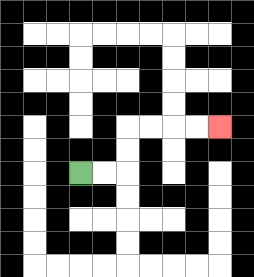{'start': '[3, 7]', 'end': '[9, 5]', 'path_directions': 'R,R,U,U,R,R,R,R', 'path_coordinates': '[[3, 7], [4, 7], [5, 7], [5, 6], [5, 5], [6, 5], [7, 5], [8, 5], [9, 5]]'}